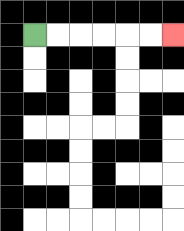{'start': '[1, 1]', 'end': '[7, 1]', 'path_directions': 'R,R,R,R,R,R', 'path_coordinates': '[[1, 1], [2, 1], [3, 1], [4, 1], [5, 1], [6, 1], [7, 1]]'}